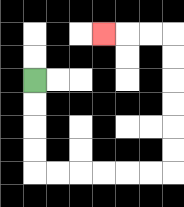{'start': '[1, 3]', 'end': '[4, 1]', 'path_directions': 'D,D,D,D,R,R,R,R,R,R,U,U,U,U,U,U,L,L,L', 'path_coordinates': '[[1, 3], [1, 4], [1, 5], [1, 6], [1, 7], [2, 7], [3, 7], [4, 7], [5, 7], [6, 7], [7, 7], [7, 6], [7, 5], [7, 4], [7, 3], [7, 2], [7, 1], [6, 1], [5, 1], [4, 1]]'}